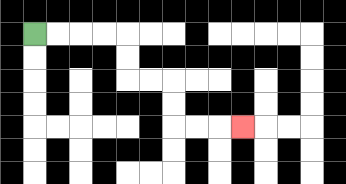{'start': '[1, 1]', 'end': '[10, 5]', 'path_directions': 'R,R,R,R,D,D,R,R,D,D,R,R,R', 'path_coordinates': '[[1, 1], [2, 1], [3, 1], [4, 1], [5, 1], [5, 2], [5, 3], [6, 3], [7, 3], [7, 4], [7, 5], [8, 5], [9, 5], [10, 5]]'}